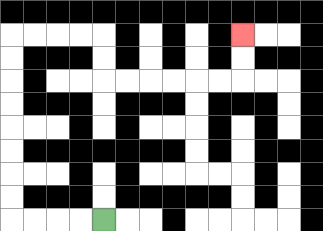{'start': '[4, 9]', 'end': '[10, 1]', 'path_directions': 'L,L,L,L,U,U,U,U,U,U,U,U,R,R,R,R,D,D,R,R,R,R,R,R,U,U', 'path_coordinates': '[[4, 9], [3, 9], [2, 9], [1, 9], [0, 9], [0, 8], [0, 7], [0, 6], [0, 5], [0, 4], [0, 3], [0, 2], [0, 1], [1, 1], [2, 1], [3, 1], [4, 1], [4, 2], [4, 3], [5, 3], [6, 3], [7, 3], [8, 3], [9, 3], [10, 3], [10, 2], [10, 1]]'}